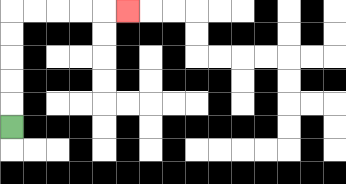{'start': '[0, 5]', 'end': '[5, 0]', 'path_directions': 'U,U,U,U,U,R,R,R,R,R', 'path_coordinates': '[[0, 5], [0, 4], [0, 3], [0, 2], [0, 1], [0, 0], [1, 0], [2, 0], [3, 0], [4, 0], [5, 0]]'}